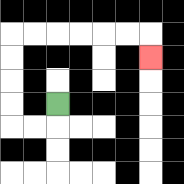{'start': '[2, 4]', 'end': '[6, 2]', 'path_directions': 'D,L,L,U,U,U,U,R,R,R,R,R,R,D', 'path_coordinates': '[[2, 4], [2, 5], [1, 5], [0, 5], [0, 4], [0, 3], [0, 2], [0, 1], [1, 1], [2, 1], [3, 1], [4, 1], [5, 1], [6, 1], [6, 2]]'}